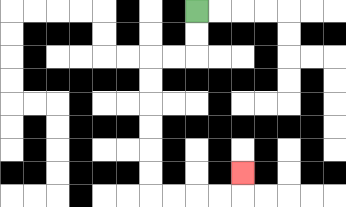{'start': '[8, 0]', 'end': '[10, 7]', 'path_directions': 'D,D,L,L,D,D,D,D,D,D,R,R,R,R,U', 'path_coordinates': '[[8, 0], [8, 1], [8, 2], [7, 2], [6, 2], [6, 3], [6, 4], [6, 5], [6, 6], [6, 7], [6, 8], [7, 8], [8, 8], [9, 8], [10, 8], [10, 7]]'}